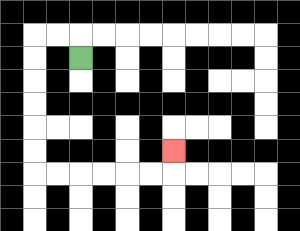{'start': '[3, 2]', 'end': '[7, 6]', 'path_directions': 'U,L,L,D,D,D,D,D,D,R,R,R,R,R,R,U', 'path_coordinates': '[[3, 2], [3, 1], [2, 1], [1, 1], [1, 2], [1, 3], [1, 4], [1, 5], [1, 6], [1, 7], [2, 7], [3, 7], [4, 7], [5, 7], [6, 7], [7, 7], [7, 6]]'}